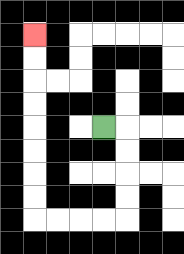{'start': '[4, 5]', 'end': '[1, 1]', 'path_directions': 'R,D,D,D,D,L,L,L,L,U,U,U,U,U,U,U,U', 'path_coordinates': '[[4, 5], [5, 5], [5, 6], [5, 7], [5, 8], [5, 9], [4, 9], [3, 9], [2, 9], [1, 9], [1, 8], [1, 7], [1, 6], [1, 5], [1, 4], [1, 3], [1, 2], [1, 1]]'}